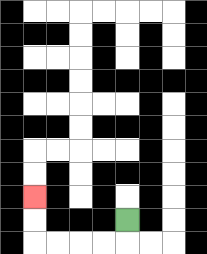{'start': '[5, 9]', 'end': '[1, 8]', 'path_directions': 'D,L,L,L,L,U,U', 'path_coordinates': '[[5, 9], [5, 10], [4, 10], [3, 10], [2, 10], [1, 10], [1, 9], [1, 8]]'}